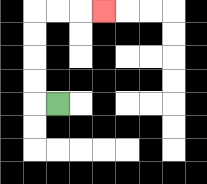{'start': '[2, 4]', 'end': '[4, 0]', 'path_directions': 'L,U,U,U,U,R,R,R', 'path_coordinates': '[[2, 4], [1, 4], [1, 3], [1, 2], [1, 1], [1, 0], [2, 0], [3, 0], [4, 0]]'}